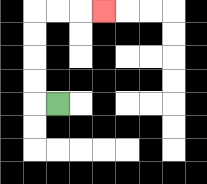{'start': '[2, 4]', 'end': '[4, 0]', 'path_directions': 'L,U,U,U,U,R,R,R', 'path_coordinates': '[[2, 4], [1, 4], [1, 3], [1, 2], [1, 1], [1, 0], [2, 0], [3, 0], [4, 0]]'}